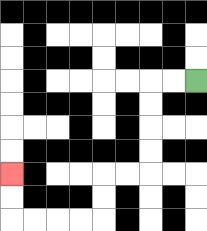{'start': '[8, 3]', 'end': '[0, 7]', 'path_directions': 'L,L,D,D,D,D,L,L,D,D,L,L,L,L,U,U', 'path_coordinates': '[[8, 3], [7, 3], [6, 3], [6, 4], [6, 5], [6, 6], [6, 7], [5, 7], [4, 7], [4, 8], [4, 9], [3, 9], [2, 9], [1, 9], [0, 9], [0, 8], [0, 7]]'}